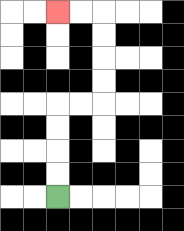{'start': '[2, 8]', 'end': '[2, 0]', 'path_directions': 'U,U,U,U,R,R,U,U,U,U,L,L', 'path_coordinates': '[[2, 8], [2, 7], [2, 6], [2, 5], [2, 4], [3, 4], [4, 4], [4, 3], [4, 2], [4, 1], [4, 0], [3, 0], [2, 0]]'}